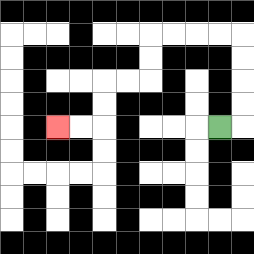{'start': '[9, 5]', 'end': '[2, 5]', 'path_directions': 'R,U,U,U,U,L,L,L,L,D,D,L,L,D,D,L,L', 'path_coordinates': '[[9, 5], [10, 5], [10, 4], [10, 3], [10, 2], [10, 1], [9, 1], [8, 1], [7, 1], [6, 1], [6, 2], [6, 3], [5, 3], [4, 3], [4, 4], [4, 5], [3, 5], [2, 5]]'}